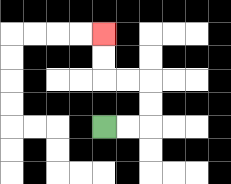{'start': '[4, 5]', 'end': '[4, 1]', 'path_directions': 'R,R,U,U,L,L,U,U', 'path_coordinates': '[[4, 5], [5, 5], [6, 5], [6, 4], [6, 3], [5, 3], [4, 3], [4, 2], [4, 1]]'}